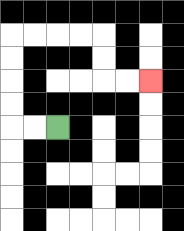{'start': '[2, 5]', 'end': '[6, 3]', 'path_directions': 'L,L,U,U,U,U,R,R,R,R,D,D,R,R', 'path_coordinates': '[[2, 5], [1, 5], [0, 5], [0, 4], [0, 3], [0, 2], [0, 1], [1, 1], [2, 1], [3, 1], [4, 1], [4, 2], [4, 3], [5, 3], [6, 3]]'}